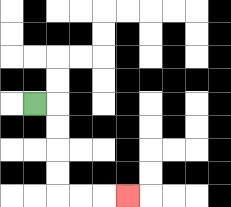{'start': '[1, 4]', 'end': '[5, 8]', 'path_directions': 'R,D,D,D,D,R,R,R', 'path_coordinates': '[[1, 4], [2, 4], [2, 5], [2, 6], [2, 7], [2, 8], [3, 8], [4, 8], [5, 8]]'}